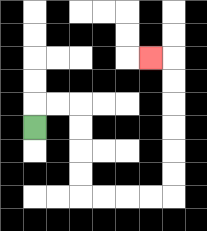{'start': '[1, 5]', 'end': '[6, 2]', 'path_directions': 'U,R,R,D,D,D,D,R,R,R,R,U,U,U,U,U,U,L', 'path_coordinates': '[[1, 5], [1, 4], [2, 4], [3, 4], [3, 5], [3, 6], [3, 7], [3, 8], [4, 8], [5, 8], [6, 8], [7, 8], [7, 7], [7, 6], [7, 5], [7, 4], [7, 3], [7, 2], [6, 2]]'}